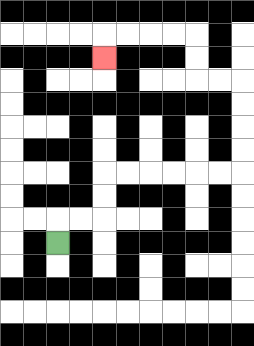{'start': '[2, 10]', 'end': '[4, 2]', 'path_directions': 'U,R,R,U,U,R,R,R,R,R,R,U,U,U,U,L,L,U,U,L,L,L,L,D', 'path_coordinates': '[[2, 10], [2, 9], [3, 9], [4, 9], [4, 8], [4, 7], [5, 7], [6, 7], [7, 7], [8, 7], [9, 7], [10, 7], [10, 6], [10, 5], [10, 4], [10, 3], [9, 3], [8, 3], [8, 2], [8, 1], [7, 1], [6, 1], [5, 1], [4, 1], [4, 2]]'}